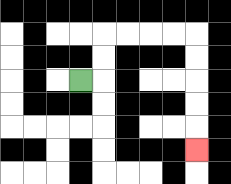{'start': '[3, 3]', 'end': '[8, 6]', 'path_directions': 'R,U,U,R,R,R,R,D,D,D,D,D', 'path_coordinates': '[[3, 3], [4, 3], [4, 2], [4, 1], [5, 1], [6, 1], [7, 1], [8, 1], [8, 2], [8, 3], [8, 4], [8, 5], [8, 6]]'}